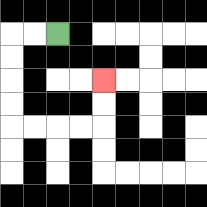{'start': '[2, 1]', 'end': '[4, 3]', 'path_directions': 'L,L,D,D,D,D,R,R,R,R,U,U', 'path_coordinates': '[[2, 1], [1, 1], [0, 1], [0, 2], [0, 3], [0, 4], [0, 5], [1, 5], [2, 5], [3, 5], [4, 5], [4, 4], [4, 3]]'}